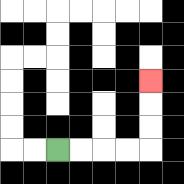{'start': '[2, 6]', 'end': '[6, 3]', 'path_directions': 'R,R,R,R,U,U,U', 'path_coordinates': '[[2, 6], [3, 6], [4, 6], [5, 6], [6, 6], [6, 5], [6, 4], [6, 3]]'}